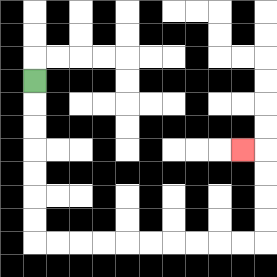{'start': '[1, 3]', 'end': '[10, 6]', 'path_directions': 'D,D,D,D,D,D,D,R,R,R,R,R,R,R,R,R,R,U,U,U,U,L', 'path_coordinates': '[[1, 3], [1, 4], [1, 5], [1, 6], [1, 7], [1, 8], [1, 9], [1, 10], [2, 10], [3, 10], [4, 10], [5, 10], [6, 10], [7, 10], [8, 10], [9, 10], [10, 10], [11, 10], [11, 9], [11, 8], [11, 7], [11, 6], [10, 6]]'}